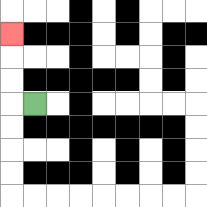{'start': '[1, 4]', 'end': '[0, 1]', 'path_directions': 'L,U,U,U', 'path_coordinates': '[[1, 4], [0, 4], [0, 3], [0, 2], [0, 1]]'}